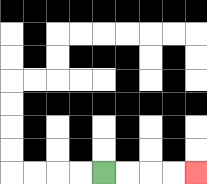{'start': '[4, 7]', 'end': '[8, 7]', 'path_directions': 'R,R,R,R', 'path_coordinates': '[[4, 7], [5, 7], [6, 7], [7, 7], [8, 7]]'}